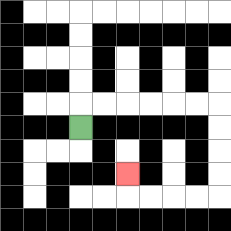{'start': '[3, 5]', 'end': '[5, 7]', 'path_directions': 'U,R,R,R,R,R,R,D,D,D,D,L,L,L,L,U', 'path_coordinates': '[[3, 5], [3, 4], [4, 4], [5, 4], [6, 4], [7, 4], [8, 4], [9, 4], [9, 5], [9, 6], [9, 7], [9, 8], [8, 8], [7, 8], [6, 8], [5, 8], [5, 7]]'}